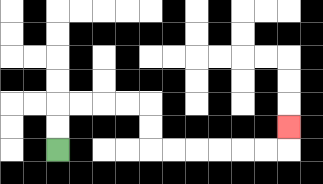{'start': '[2, 6]', 'end': '[12, 5]', 'path_directions': 'U,U,R,R,R,R,D,D,R,R,R,R,R,R,U', 'path_coordinates': '[[2, 6], [2, 5], [2, 4], [3, 4], [4, 4], [5, 4], [6, 4], [6, 5], [6, 6], [7, 6], [8, 6], [9, 6], [10, 6], [11, 6], [12, 6], [12, 5]]'}